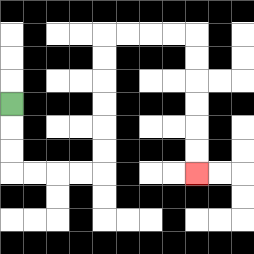{'start': '[0, 4]', 'end': '[8, 7]', 'path_directions': 'D,D,D,R,R,R,R,U,U,U,U,U,U,R,R,R,R,D,D,D,D,D,D', 'path_coordinates': '[[0, 4], [0, 5], [0, 6], [0, 7], [1, 7], [2, 7], [3, 7], [4, 7], [4, 6], [4, 5], [4, 4], [4, 3], [4, 2], [4, 1], [5, 1], [6, 1], [7, 1], [8, 1], [8, 2], [8, 3], [8, 4], [8, 5], [8, 6], [8, 7]]'}